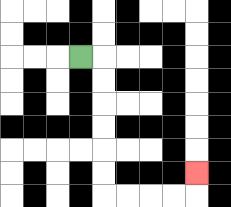{'start': '[3, 2]', 'end': '[8, 7]', 'path_directions': 'R,D,D,D,D,D,D,R,R,R,R,U', 'path_coordinates': '[[3, 2], [4, 2], [4, 3], [4, 4], [4, 5], [4, 6], [4, 7], [4, 8], [5, 8], [6, 8], [7, 8], [8, 8], [8, 7]]'}